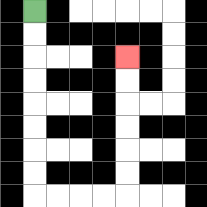{'start': '[1, 0]', 'end': '[5, 2]', 'path_directions': 'D,D,D,D,D,D,D,D,R,R,R,R,U,U,U,U,U,U', 'path_coordinates': '[[1, 0], [1, 1], [1, 2], [1, 3], [1, 4], [1, 5], [1, 6], [1, 7], [1, 8], [2, 8], [3, 8], [4, 8], [5, 8], [5, 7], [5, 6], [5, 5], [5, 4], [5, 3], [5, 2]]'}